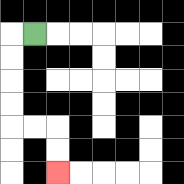{'start': '[1, 1]', 'end': '[2, 7]', 'path_directions': 'L,D,D,D,D,R,R,D,D', 'path_coordinates': '[[1, 1], [0, 1], [0, 2], [0, 3], [0, 4], [0, 5], [1, 5], [2, 5], [2, 6], [2, 7]]'}